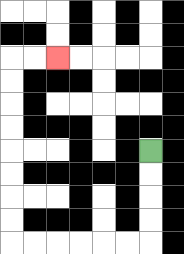{'start': '[6, 6]', 'end': '[2, 2]', 'path_directions': 'D,D,D,D,L,L,L,L,L,L,U,U,U,U,U,U,U,U,R,R', 'path_coordinates': '[[6, 6], [6, 7], [6, 8], [6, 9], [6, 10], [5, 10], [4, 10], [3, 10], [2, 10], [1, 10], [0, 10], [0, 9], [0, 8], [0, 7], [0, 6], [0, 5], [0, 4], [0, 3], [0, 2], [1, 2], [2, 2]]'}